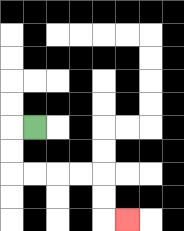{'start': '[1, 5]', 'end': '[5, 9]', 'path_directions': 'L,D,D,R,R,R,R,D,D,R', 'path_coordinates': '[[1, 5], [0, 5], [0, 6], [0, 7], [1, 7], [2, 7], [3, 7], [4, 7], [4, 8], [4, 9], [5, 9]]'}